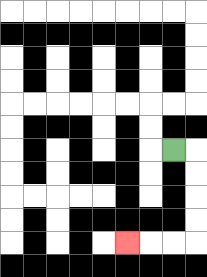{'start': '[7, 6]', 'end': '[5, 10]', 'path_directions': 'R,D,D,D,D,L,L,L', 'path_coordinates': '[[7, 6], [8, 6], [8, 7], [8, 8], [8, 9], [8, 10], [7, 10], [6, 10], [5, 10]]'}